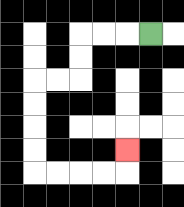{'start': '[6, 1]', 'end': '[5, 6]', 'path_directions': 'L,L,L,D,D,L,L,D,D,D,D,R,R,R,R,U', 'path_coordinates': '[[6, 1], [5, 1], [4, 1], [3, 1], [3, 2], [3, 3], [2, 3], [1, 3], [1, 4], [1, 5], [1, 6], [1, 7], [2, 7], [3, 7], [4, 7], [5, 7], [5, 6]]'}